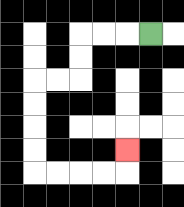{'start': '[6, 1]', 'end': '[5, 6]', 'path_directions': 'L,L,L,D,D,L,L,D,D,D,D,R,R,R,R,U', 'path_coordinates': '[[6, 1], [5, 1], [4, 1], [3, 1], [3, 2], [3, 3], [2, 3], [1, 3], [1, 4], [1, 5], [1, 6], [1, 7], [2, 7], [3, 7], [4, 7], [5, 7], [5, 6]]'}